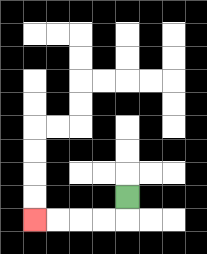{'start': '[5, 8]', 'end': '[1, 9]', 'path_directions': 'D,L,L,L,L', 'path_coordinates': '[[5, 8], [5, 9], [4, 9], [3, 9], [2, 9], [1, 9]]'}